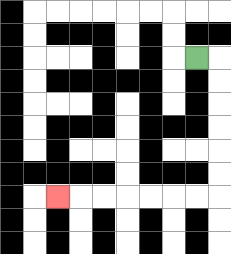{'start': '[8, 2]', 'end': '[2, 8]', 'path_directions': 'R,D,D,D,D,D,D,L,L,L,L,L,L,L', 'path_coordinates': '[[8, 2], [9, 2], [9, 3], [9, 4], [9, 5], [9, 6], [9, 7], [9, 8], [8, 8], [7, 8], [6, 8], [5, 8], [4, 8], [3, 8], [2, 8]]'}